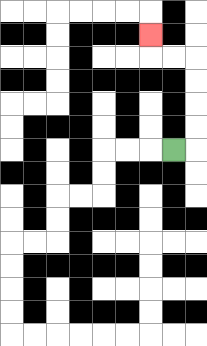{'start': '[7, 6]', 'end': '[6, 1]', 'path_directions': 'R,U,U,U,U,L,L,U', 'path_coordinates': '[[7, 6], [8, 6], [8, 5], [8, 4], [8, 3], [8, 2], [7, 2], [6, 2], [6, 1]]'}